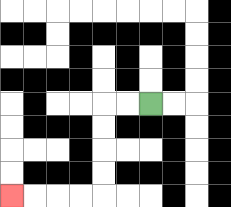{'start': '[6, 4]', 'end': '[0, 8]', 'path_directions': 'L,L,D,D,D,D,L,L,L,L', 'path_coordinates': '[[6, 4], [5, 4], [4, 4], [4, 5], [4, 6], [4, 7], [4, 8], [3, 8], [2, 8], [1, 8], [0, 8]]'}